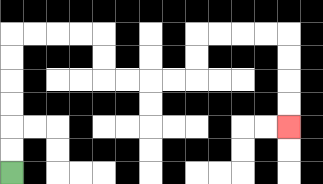{'start': '[0, 7]', 'end': '[12, 5]', 'path_directions': 'U,U,U,U,U,U,R,R,R,R,D,D,R,R,R,R,U,U,R,R,R,R,D,D,D,D', 'path_coordinates': '[[0, 7], [0, 6], [0, 5], [0, 4], [0, 3], [0, 2], [0, 1], [1, 1], [2, 1], [3, 1], [4, 1], [4, 2], [4, 3], [5, 3], [6, 3], [7, 3], [8, 3], [8, 2], [8, 1], [9, 1], [10, 1], [11, 1], [12, 1], [12, 2], [12, 3], [12, 4], [12, 5]]'}